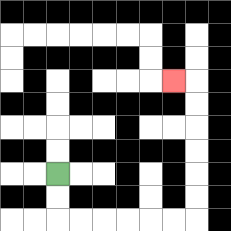{'start': '[2, 7]', 'end': '[7, 3]', 'path_directions': 'D,D,R,R,R,R,R,R,U,U,U,U,U,U,L', 'path_coordinates': '[[2, 7], [2, 8], [2, 9], [3, 9], [4, 9], [5, 9], [6, 9], [7, 9], [8, 9], [8, 8], [8, 7], [8, 6], [8, 5], [8, 4], [8, 3], [7, 3]]'}